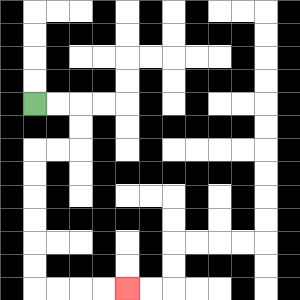{'start': '[1, 4]', 'end': '[5, 12]', 'path_directions': 'R,R,D,D,L,L,D,D,D,D,D,D,R,R,R,R', 'path_coordinates': '[[1, 4], [2, 4], [3, 4], [3, 5], [3, 6], [2, 6], [1, 6], [1, 7], [1, 8], [1, 9], [1, 10], [1, 11], [1, 12], [2, 12], [3, 12], [4, 12], [5, 12]]'}